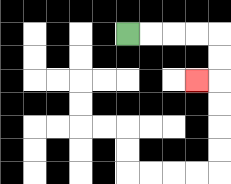{'start': '[5, 1]', 'end': '[8, 3]', 'path_directions': 'R,R,R,R,D,D,L', 'path_coordinates': '[[5, 1], [6, 1], [7, 1], [8, 1], [9, 1], [9, 2], [9, 3], [8, 3]]'}